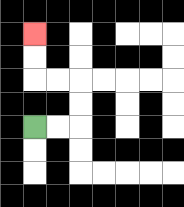{'start': '[1, 5]', 'end': '[1, 1]', 'path_directions': 'R,R,U,U,L,L,U,U', 'path_coordinates': '[[1, 5], [2, 5], [3, 5], [3, 4], [3, 3], [2, 3], [1, 3], [1, 2], [1, 1]]'}